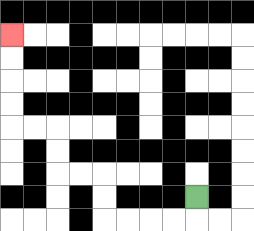{'start': '[8, 8]', 'end': '[0, 1]', 'path_directions': 'D,L,L,L,L,U,U,L,L,U,U,L,L,U,U,U,U', 'path_coordinates': '[[8, 8], [8, 9], [7, 9], [6, 9], [5, 9], [4, 9], [4, 8], [4, 7], [3, 7], [2, 7], [2, 6], [2, 5], [1, 5], [0, 5], [0, 4], [0, 3], [0, 2], [0, 1]]'}